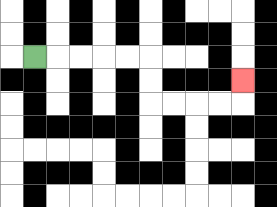{'start': '[1, 2]', 'end': '[10, 3]', 'path_directions': 'R,R,R,R,R,D,D,R,R,R,R,U', 'path_coordinates': '[[1, 2], [2, 2], [3, 2], [4, 2], [5, 2], [6, 2], [6, 3], [6, 4], [7, 4], [8, 4], [9, 4], [10, 4], [10, 3]]'}